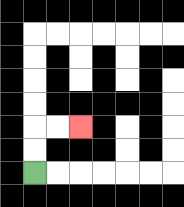{'start': '[1, 7]', 'end': '[3, 5]', 'path_directions': 'U,U,R,R', 'path_coordinates': '[[1, 7], [1, 6], [1, 5], [2, 5], [3, 5]]'}